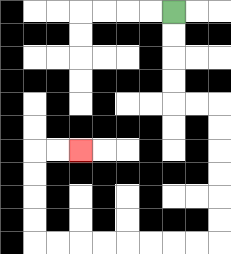{'start': '[7, 0]', 'end': '[3, 6]', 'path_directions': 'D,D,D,D,R,R,D,D,D,D,D,D,L,L,L,L,L,L,L,L,U,U,U,U,R,R', 'path_coordinates': '[[7, 0], [7, 1], [7, 2], [7, 3], [7, 4], [8, 4], [9, 4], [9, 5], [9, 6], [9, 7], [9, 8], [9, 9], [9, 10], [8, 10], [7, 10], [6, 10], [5, 10], [4, 10], [3, 10], [2, 10], [1, 10], [1, 9], [1, 8], [1, 7], [1, 6], [2, 6], [3, 6]]'}